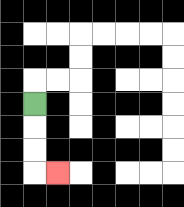{'start': '[1, 4]', 'end': '[2, 7]', 'path_directions': 'D,D,D,R', 'path_coordinates': '[[1, 4], [1, 5], [1, 6], [1, 7], [2, 7]]'}